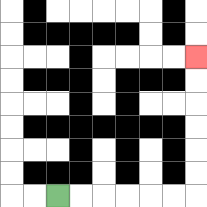{'start': '[2, 8]', 'end': '[8, 2]', 'path_directions': 'R,R,R,R,R,R,U,U,U,U,U,U', 'path_coordinates': '[[2, 8], [3, 8], [4, 8], [5, 8], [6, 8], [7, 8], [8, 8], [8, 7], [8, 6], [8, 5], [8, 4], [8, 3], [8, 2]]'}